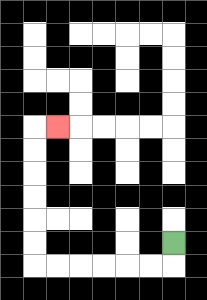{'start': '[7, 10]', 'end': '[2, 5]', 'path_directions': 'D,L,L,L,L,L,L,U,U,U,U,U,U,R', 'path_coordinates': '[[7, 10], [7, 11], [6, 11], [5, 11], [4, 11], [3, 11], [2, 11], [1, 11], [1, 10], [1, 9], [1, 8], [1, 7], [1, 6], [1, 5], [2, 5]]'}